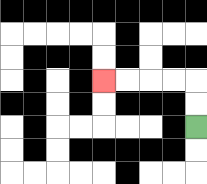{'start': '[8, 5]', 'end': '[4, 3]', 'path_directions': 'U,U,L,L,L,L', 'path_coordinates': '[[8, 5], [8, 4], [8, 3], [7, 3], [6, 3], [5, 3], [4, 3]]'}